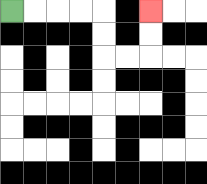{'start': '[0, 0]', 'end': '[6, 0]', 'path_directions': 'R,R,R,R,D,D,R,R,U,U', 'path_coordinates': '[[0, 0], [1, 0], [2, 0], [3, 0], [4, 0], [4, 1], [4, 2], [5, 2], [6, 2], [6, 1], [6, 0]]'}